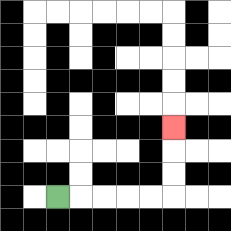{'start': '[2, 8]', 'end': '[7, 5]', 'path_directions': 'R,R,R,R,R,U,U,U', 'path_coordinates': '[[2, 8], [3, 8], [4, 8], [5, 8], [6, 8], [7, 8], [7, 7], [7, 6], [7, 5]]'}